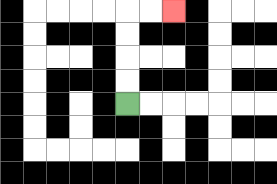{'start': '[5, 4]', 'end': '[7, 0]', 'path_directions': 'U,U,U,U,R,R', 'path_coordinates': '[[5, 4], [5, 3], [5, 2], [5, 1], [5, 0], [6, 0], [7, 0]]'}